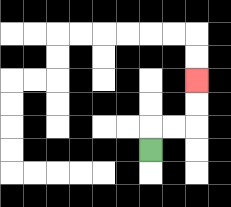{'start': '[6, 6]', 'end': '[8, 3]', 'path_directions': 'U,R,R,U,U', 'path_coordinates': '[[6, 6], [6, 5], [7, 5], [8, 5], [8, 4], [8, 3]]'}